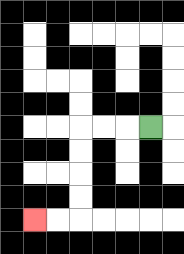{'start': '[6, 5]', 'end': '[1, 9]', 'path_directions': 'L,L,L,D,D,D,D,L,L', 'path_coordinates': '[[6, 5], [5, 5], [4, 5], [3, 5], [3, 6], [3, 7], [3, 8], [3, 9], [2, 9], [1, 9]]'}